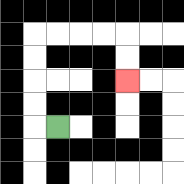{'start': '[2, 5]', 'end': '[5, 3]', 'path_directions': 'L,U,U,U,U,R,R,R,R,D,D', 'path_coordinates': '[[2, 5], [1, 5], [1, 4], [1, 3], [1, 2], [1, 1], [2, 1], [3, 1], [4, 1], [5, 1], [5, 2], [5, 3]]'}